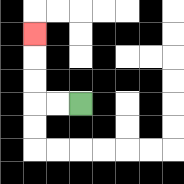{'start': '[3, 4]', 'end': '[1, 1]', 'path_directions': 'L,L,U,U,U', 'path_coordinates': '[[3, 4], [2, 4], [1, 4], [1, 3], [1, 2], [1, 1]]'}